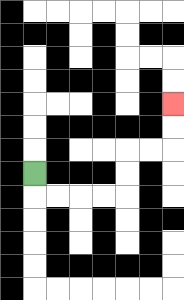{'start': '[1, 7]', 'end': '[7, 4]', 'path_directions': 'D,R,R,R,R,U,U,R,R,U,U', 'path_coordinates': '[[1, 7], [1, 8], [2, 8], [3, 8], [4, 8], [5, 8], [5, 7], [5, 6], [6, 6], [7, 6], [7, 5], [7, 4]]'}